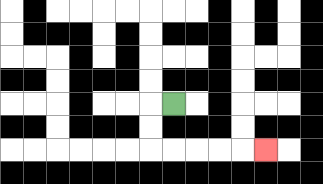{'start': '[7, 4]', 'end': '[11, 6]', 'path_directions': 'L,D,D,R,R,R,R,R', 'path_coordinates': '[[7, 4], [6, 4], [6, 5], [6, 6], [7, 6], [8, 6], [9, 6], [10, 6], [11, 6]]'}